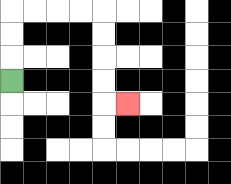{'start': '[0, 3]', 'end': '[5, 4]', 'path_directions': 'U,U,U,R,R,R,R,D,D,D,D,R', 'path_coordinates': '[[0, 3], [0, 2], [0, 1], [0, 0], [1, 0], [2, 0], [3, 0], [4, 0], [4, 1], [4, 2], [4, 3], [4, 4], [5, 4]]'}